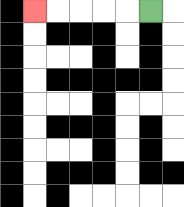{'start': '[6, 0]', 'end': '[1, 0]', 'path_directions': 'L,L,L,L,L', 'path_coordinates': '[[6, 0], [5, 0], [4, 0], [3, 0], [2, 0], [1, 0]]'}